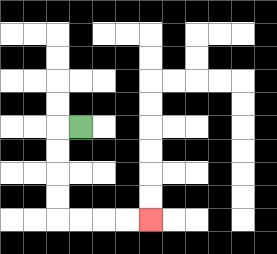{'start': '[3, 5]', 'end': '[6, 9]', 'path_directions': 'L,D,D,D,D,R,R,R,R', 'path_coordinates': '[[3, 5], [2, 5], [2, 6], [2, 7], [2, 8], [2, 9], [3, 9], [4, 9], [5, 9], [6, 9]]'}